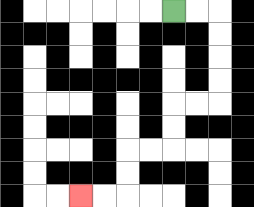{'start': '[7, 0]', 'end': '[3, 8]', 'path_directions': 'R,R,D,D,D,D,L,L,D,D,L,L,D,D,L,L', 'path_coordinates': '[[7, 0], [8, 0], [9, 0], [9, 1], [9, 2], [9, 3], [9, 4], [8, 4], [7, 4], [7, 5], [7, 6], [6, 6], [5, 6], [5, 7], [5, 8], [4, 8], [3, 8]]'}